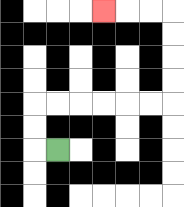{'start': '[2, 6]', 'end': '[4, 0]', 'path_directions': 'L,U,U,R,R,R,R,R,R,U,U,U,U,L,L,L', 'path_coordinates': '[[2, 6], [1, 6], [1, 5], [1, 4], [2, 4], [3, 4], [4, 4], [5, 4], [6, 4], [7, 4], [7, 3], [7, 2], [7, 1], [7, 0], [6, 0], [5, 0], [4, 0]]'}